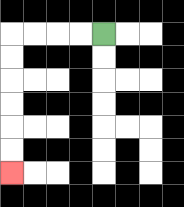{'start': '[4, 1]', 'end': '[0, 7]', 'path_directions': 'L,L,L,L,D,D,D,D,D,D', 'path_coordinates': '[[4, 1], [3, 1], [2, 1], [1, 1], [0, 1], [0, 2], [0, 3], [0, 4], [0, 5], [0, 6], [0, 7]]'}